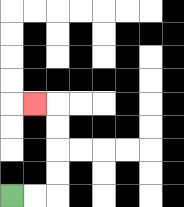{'start': '[0, 8]', 'end': '[1, 4]', 'path_directions': 'R,R,U,U,U,U,L', 'path_coordinates': '[[0, 8], [1, 8], [2, 8], [2, 7], [2, 6], [2, 5], [2, 4], [1, 4]]'}